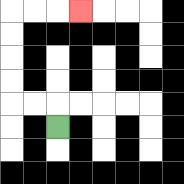{'start': '[2, 5]', 'end': '[3, 0]', 'path_directions': 'U,L,L,U,U,U,U,R,R,R', 'path_coordinates': '[[2, 5], [2, 4], [1, 4], [0, 4], [0, 3], [0, 2], [0, 1], [0, 0], [1, 0], [2, 0], [3, 0]]'}